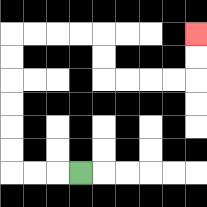{'start': '[3, 7]', 'end': '[8, 1]', 'path_directions': 'L,L,L,U,U,U,U,U,U,R,R,R,R,D,D,R,R,R,R,U,U', 'path_coordinates': '[[3, 7], [2, 7], [1, 7], [0, 7], [0, 6], [0, 5], [0, 4], [0, 3], [0, 2], [0, 1], [1, 1], [2, 1], [3, 1], [4, 1], [4, 2], [4, 3], [5, 3], [6, 3], [7, 3], [8, 3], [8, 2], [8, 1]]'}